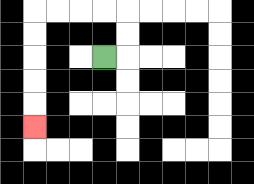{'start': '[4, 2]', 'end': '[1, 5]', 'path_directions': 'R,U,U,L,L,L,L,D,D,D,D,D', 'path_coordinates': '[[4, 2], [5, 2], [5, 1], [5, 0], [4, 0], [3, 0], [2, 0], [1, 0], [1, 1], [1, 2], [1, 3], [1, 4], [1, 5]]'}